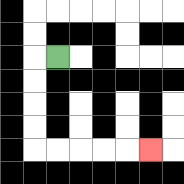{'start': '[2, 2]', 'end': '[6, 6]', 'path_directions': 'L,D,D,D,D,R,R,R,R,R', 'path_coordinates': '[[2, 2], [1, 2], [1, 3], [1, 4], [1, 5], [1, 6], [2, 6], [3, 6], [4, 6], [5, 6], [6, 6]]'}